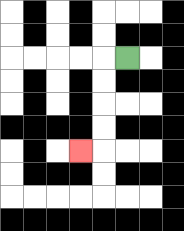{'start': '[5, 2]', 'end': '[3, 6]', 'path_directions': 'L,D,D,D,D,L', 'path_coordinates': '[[5, 2], [4, 2], [4, 3], [4, 4], [4, 5], [4, 6], [3, 6]]'}